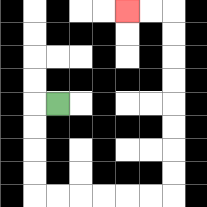{'start': '[2, 4]', 'end': '[5, 0]', 'path_directions': 'L,D,D,D,D,R,R,R,R,R,R,U,U,U,U,U,U,U,U,L,L', 'path_coordinates': '[[2, 4], [1, 4], [1, 5], [1, 6], [1, 7], [1, 8], [2, 8], [3, 8], [4, 8], [5, 8], [6, 8], [7, 8], [7, 7], [7, 6], [7, 5], [7, 4], [7, 3], [7, 2], [7, 1], [7, 0], [6, 0], [5, 0]]'}